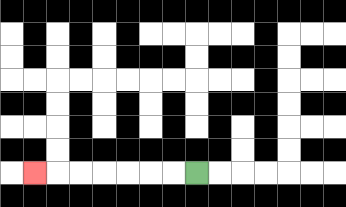{'start': '[8, 7]', 'end': '[1, 7]', 'path_directions': 'L,L,L,L,L,L,L', 'path_coordinates': '[[8, 7], [7, 7], [6, 7], [5, 7], [4, 7], [3, 7], [2, 7], [1, 7]]'}